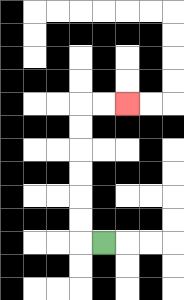{'start': '[4, 10]', 'end': '[5, 4]', 'path_directions': 'L,U,U,U,U,U,U,R,R', 'path_coordinates': '[[4, 10], [3, 10], [3, 9], [3, 8], [3, 7], [3, 6], [3, 5], [3, 4], [4, 4], [5, 4]]'}